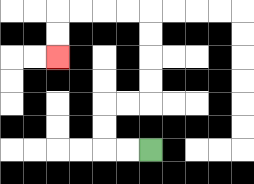{'start': '[6, 6]', 'end': '[2, 2]', 'path_directions': 'L,L,U,U,R,R,U,U,U,U,L,L,L,L,D,D', 'path_coordinates': '[[6, 6], [5, 6], [4, 6], [4, 5], [4, 4], [5, 4], [6, 4], [6, 3], [6, 2], [6, 1], [6, 0], [5, 0], [4, 0], [3, 0], [2, 0], [2, 1], [2, 2]]'}